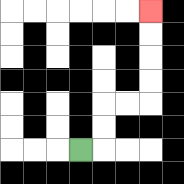{'start': '[3, 6]', 'end': '[6, 0]', 'path_directions': 'R,U,U,R,R,U,U,U,U', 'path_coordinates': '[[3, 6], [4, 6], [4, 5], [4, 4], [5, 4], [6, 4], [6, 3], [6, 2], [6, 1], [6, 0]]'}